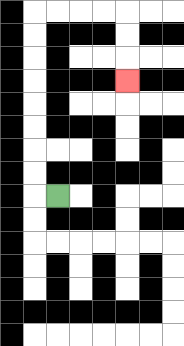{'start': '[2, 8]', 'end': '[5, 3]', 'path_directions': 'L,U,U,U,U,U,U,U,U,R,R,R,R,D,D,D', 'path_coordinates': '[[2, 8], [1, 8], [1, 7], [1, 6], [1, 5], [1, 4], [1, 3], [1, 2], [1, 1], [1, 0], [2, 0], [3, 0], [4, 0], [5, 0], [5, 1], [5, 2], [5, 3]]'}